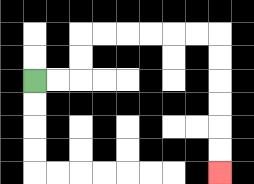{'start': '[1, 3]', 'end': '[9, 7]', 'path_directions': 'R,R,U,U,R,R,R,R,R,R,D,D,D,D,D,D', 'path_coordinates': '[[1, 3], [2, 3], [3, 3], [3, 2], [3, 1], [4, 1], [5, 1], [6, 1], [7, 1], [8, 1], [9, 1], [9, 2], [9, 3], [9, 4], [9, 5], [9, 6], [9, 7]]'}